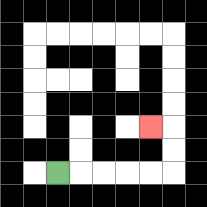{'start': '[2, 7]', 'end': '[6, 5]', 'path_directions': 'R,R,R,R,R,U,U,L', 'path_coordinates': '[[2, 7], [3, 7], [4, 7], [5, 7], [6, 7], [7, 7], [7, 6], [7, 5], [6, 5]]'}